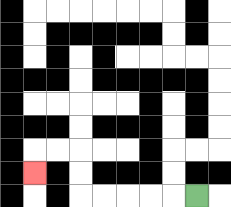{'start': '[8, 8]', 'end': '[1, 7]', 'path_directions': 'L,L,L,L,L,U,U,L,L,D', 'path_coordinates': '[[8, 8], [7, 8], [6, 8], [5, 8], [4, 8], [3, 8], [3, 7], [3, 6], [2, 6], [1, 6], [1, 7]]'}